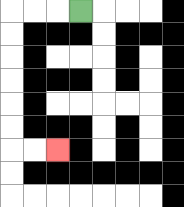{'start': '[3, 0]', 'end': '[2, 6]', 'path_directions': 'L,L,L,D,D,D,D,D,D,R,R', 'path_coordinates': '[[3, 0], [2, 0], [1, 0], [0, 0], [0, 1], [0, 2], [0, 3], [0, 4], [0, 5], [0, 6], [1, 6], [2, 6]]'}